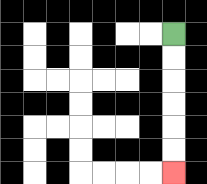{'start': '[7, 1]', 'end': '[7, 7]', 'path_directions': 'D,D,D,D,D,D', 'path_coordinates': '[[7, 1], [7, 2], [7, 3], [7, 4], [7, 5], [7, 6], [7, 7]]'}